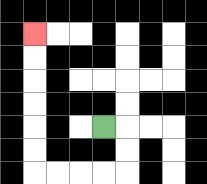{'start': '[4, 5]', 'end': '[1, 1]', 'path_directions': 'R,D,D,L,L,L,L,U,U,U,U,U,U', 'path_coordinates': '[[4, 5], [5, 5], [5, 6], [5, 7], [4, 7], [3, 7], [2, 7], [1, 7], [1, 6], [1, 5], [1, 4], [1, 3], [1, 2], [1, 1]]'}